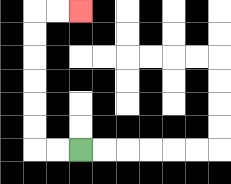{'start': '[3, 6]', 'end': '[3, 0]', 'path_directions': 'L,L,U,U,U,U,U,U,R,R', 'path_coordinates': '[[3, 6], [2, 6], [1, 6], [1, 5], [1, 4], [1, 3], [1, 2], [1, 1], [1, 0], [2, 0], [3, 0]]'}